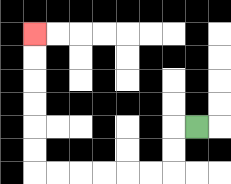{'start': '[8, 5]', 'end': '[1, 1]', 'path_directions': 'L,D,D,L,L,L,L,L,L,U,U,U,U,U,U', 'path_coordinates': '[[8, 5], [7, 5], [7, 6], [7, 7], [6, 7], [5, 7], [4, 7], [3, 7], [2, 7], [1, 7], [1, 6], [1, 5], [1, 4], [1, 3], [1, 2], [1, 1]]'}